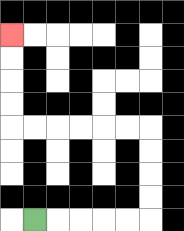{'start': '[1, 9]', 'end': '[0, 1]', 'path_directions': 'R,R,R,R,R,U,U,U,U,L,L,L,L,L,L,U,U,U,U', 'path_coordinates': '[[1, 9], [2, 9], [3, 9], [4, 9], [5, 9], [6, 9], [6, 8], [6, 7], [6, 6], [6, 5], [5, 5], [4, 5], [3, 5], [2, 5], [1, 5], [0, 5], [0, 4], [0, 3], [0, 2], [0, 1]]'}